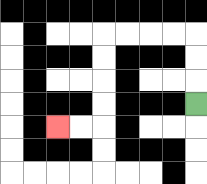{'start': '[8, 4]', 'end': '[2, 5]', 'path_directions': 'U,U,U,L,L,L,L,D,D,D,D,L,L', 'path_coordinates': '[[8, 4], [8, 3], [8, 2], [8, 1], [7, 1], [6, 1], [5, 1], [4, 1], [4, 2], [4, 3], [4, 4], [4, 5], [3, 5], [2, 5]]'}